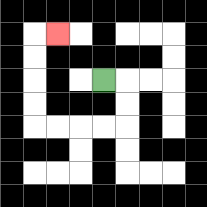{'start': '[4, 3]', 'end': '[2, 1]', 'path_directions': 'R,D,D,L,L,L,L,U,U,U,U,R', 'path_coordinates': '[[4, 3], [5, 3], [5, 4], [5, 5], [4, 5], [3, 5], [2, 5], [1, 5], [1, 4], [1, 3], [1, 2], [1, 1], [2, 1]]'}